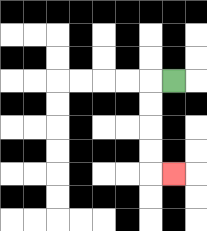{'start': '[7, 3]', 'end': '[7, 7]', 'path_directions': 'L,D,D,D,D,R', 'path_coordinates': '[[7, 3], [6, 3], [6, 4], [6, 5], [6, 6], [6, 7], [7, 7]]'}